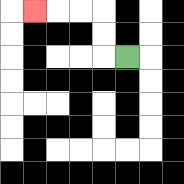{'start': '[5, 2]', 'end': '[1, 0]', 'path_directions': 'L,U,U,L,L,L', 'path_coordinates': '[[5, 2], [4, 2], [4, 1], [4, 0], [3, 0], [2, 0], [1, 0]]'}